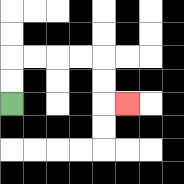{'start': '[0, 4]', 'end': '[5, 4]', 'path_directions': 'U,U,R,R,R,R,D,D,R', 'path_coordinates': '[[0, 4], [0, 3], [0, 2], [1, 2], [2, 2], [3, 2], [4, 2], [4, 3], [4, 4], [5, 4]]'}